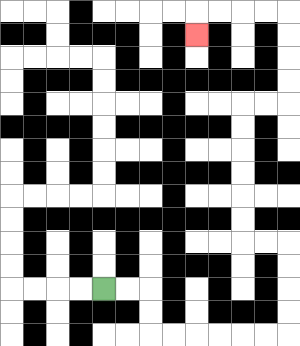{'start': '[4, 12]', 'end': '[8, 1]', 'path_directions': 'R,R,D,D,R,R,R,R,R,R,U,U,U,U,L,L,U,U,U,U,U,U,R,R,U,U,U,U,L,L,L,L,D', 'path_coordinates': '[[4, 12], [5, 12], [6, 12], [6, 13], [6, 14], [7, 14], [8, 14], [9, 14], [10, 14], [11, 14], [12, 14], [12, 13], [12, 12], [12, 11], [12, 10], [11, 10], [10, 10], [10, 9], [10, 8], [10, 7], [10, 6], [10, 5], [10, 4], [11, 4], [12, 4], [12, 3], [12, 2], [12, 1], [12, 0], [11, 0], [10, 0], [9, 0], [8, 0], [8, 1]]'}